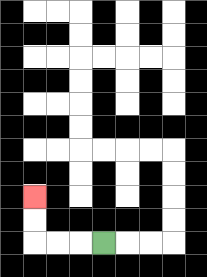{'start': '[4, 10]', 'end': '[1, 8]', 'path_directions': 'L,L,L,U,U', 'path_coordinates': '[[4, 10], [3, 10], [2, 10], [1, 10], [1, 9], [1, 8]]'}